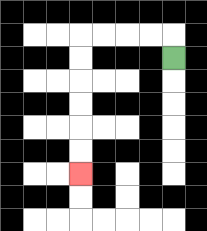{'start': '[7, 2]', 'end': '[3, 7]', 'path_directions': 'U,L,L,L,L,D,D,D,D,D,D', 'path_coordinates': '[[7, 2], [7, 1], [6, 1], [5, 1], [4, 1], [3, 1], [3, 2], [3, 3], [3, 4], [3, 5], [3, 6], [3, 7]]'}